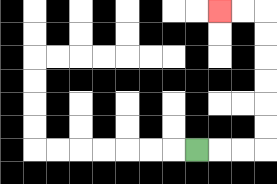{'start': '[8, 6]', 'end': '[9, 0]', 'path_directions': 'R,R,R,U,U,U,U,U,U,L,L', 'path_coordinates': '[[8, 6], [9, 6], [10, 6], [11, 6], [11, 5], [11, 4], [11, 3], [11, 2], [11, 1], [11, 0], [10, 0], [9, 0]]'}